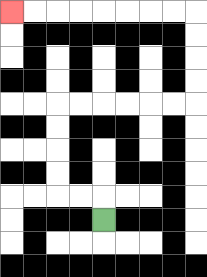{'start': '[4, 9]', 'end': '[0, 0]', 'path_directions': 'U,L,L,U,U,U,U,R,R,R,R,R,R,U,U,U,U,L,L,L,L,L,L,L,L', 'path_coordinates': '[[4, 9], [4, 8], [3, 8], [2, 8], [2, 7], [2, 6], [2, 5], [2, 4], [3, 4], [4, 4], [5, 4], [6, 4], [7, 4], [8, 4], [8, 3], [8, 2], [8, 1], [8, 0], [7, 0], [6, 0], [5, 0], [4, 0], [3, 0], [2, 0], [1, 0], [0, 0]]'}